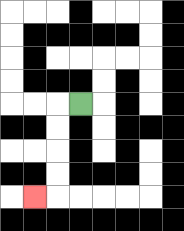{'start': '[3, 4]', 'end': '[1, 8]', 'path_directions': 'L,D,D,D,D,L', 'path_coordinates': '[[3, 4], [2, 4], [2, 5], [2, 6], [2, 7], [2, 8], [1, 8]]'}